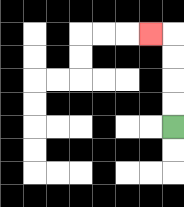{'start': '[7, 5]', 'end': '[6, 1]', 'path_directions': 'U,U,U,U,L', 'path_coordinates': '[[7, 5], [7, 4], [7, 3], [7, 2], [7, 1], [6, 1]]'}